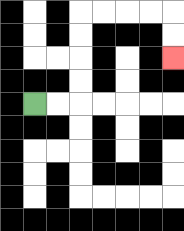{'start': '[1, 4]', 'end': '[7, 2]', 'path_directions': 'R,R,U,U,U,U,R,R,R,R,D,D', 'path_coordinates': '[[1, 4], [2, 4], [3, 4], [3, 3], [3, 2], [3, 1], [3, 0], [4, 0], [5, 0], [6, 0], [7, 0], [7, 1], [7, 2]]'}